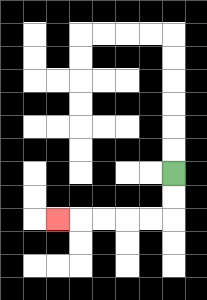{'start': '[7, 7]', 'end': '[2, 9]', 'path_directions': 'D,D,L,L,L,L,L', 'path_coordinates': '[[7, 7], [7, 8], [7, 9], [6, 9], [5, 9], [4, 9], [3, 9], [2, 9]]'}